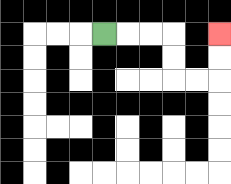{'start': '[4, 1]', 'end': '[9, 1]', 'path_directions': 'R,R,R,D,D,R,R,U,U', 'path_coordinates': '[[4, 1], [5, 1], [6, 1], [7, 1], [7, 2], [7, 3], [8, 3], [9, 3], [9, 2], [9, 1]]'}